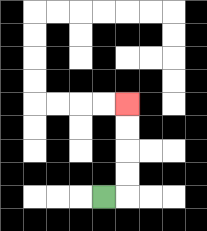{'start': '[4, 8]', 'end': '[5, 4]', 'path_directions': 'R,U,U,U,U', 'path_coordinates': '[[4, 8], [5, 8], [5, 7], [5, 6], [5, 5], [5, 4]]'}